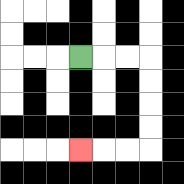{'start': '[3, 2]', 'end': '[3, 6]', 'path_directions': 'R,R,R,D,D,D,D,L,L,L', 'path_coordinates': '[[3, 2], [4, 2], [5, 2], [6, 2], [6, 3], [6, 4], [6, 5], [6, 6], [5, 6], [4, 6], [3, 6]]'}